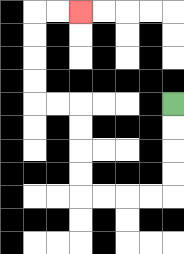{'start': '[7, 4]', 'end': '[3, 0]', 'path_directions': 'D,D,D,D,L,L,L,L,U,U,U,U,L,L,U,U,U,U,R,R', 'path_coordinates': '[[7, 4], [7, 5], [7, 6], [7, 7], [7, 8], [6, 8], [5, 8], [4, 8], [3, 8], [3, 7], [3, 6], [3, 5], [3, 4], [2, 4], [1, 4], [1, 3], [1, 2], [1, 1], [1, 0], [2, 0], [3, 0]]'}